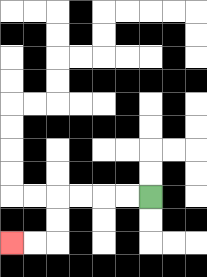{'start': '[6, 8]', 'end': '[0, 10]', 'path_directions': 'L,L,L,L,D,D,L,L', 'path_coordinates': '[[6, 8], [5, 8], [4, 8], [3, 8], [2, 8], [2, 9], [2, 10], [1, 10], [0, 10]]'}